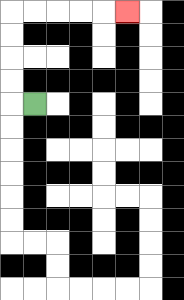{'start': '[1, 4]', 'end': '[5, 0]', 'path_directions': 'L,U,U,U,U,R,R,R,R,R', 'path_coordinates': '[[1, 4], [0, 4], [0, 3], [0, 2], [0, 1], [0, 0], [1, 0], [2, 0], [3, 0], [4, 0], [5, 0]]'}